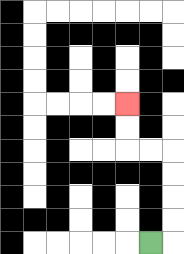{'start': '[6, 10]', 'end': '[5, 4]', 'path_directions': 'R,U,U,U,U,L,L,U,U', 'path_coordinates': '[[6, 10], [7, 10], [7, 9], [7, 8], [7, 7], [7, 6], [6, 6], [5, 6], [5, 5], [5, 4]]'}